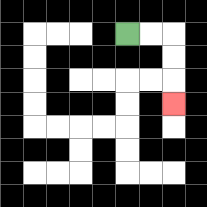{'start': '[5, 1]', 'end': '[7, 4]', 'path_directions': 'R,R,D,D,D', 'path_coordinates': '[[5, 1], [6, 1], [7, 1], [7, 2], [7, 3], [7, 4]]'}